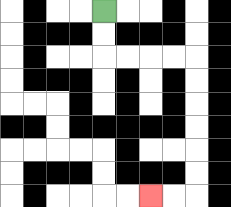{'start': '[4, 0]', 'end': '[6, 8]', 'path_directions': 'D,D,R,R,R,R,D,D,D,D,D,D,L,L', 'path_coordinates': '[[4, 0], [4, 1], [4, 2], [5, 2], [6, 2], [7, 2], [8, 2], [8, 3], [8, 4], [8, 5], [8, 6], [8, 7], [8, 8], [7, 8], [6, 8]]'}